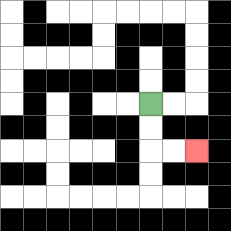{'start': '[6, 4]', 'end': '[8, 6]', 'path_directions': 'D,D,R,R', 'path_coordinates': '[[6, 4], [6, 5], [6, 6], [7, 6], [8, 6]]'}